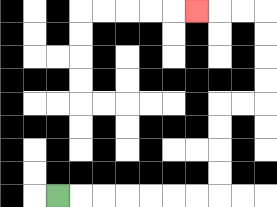{'start': '[2, 8]', 'end': '[8, 0]', 'path_directions': 'R,R,R,R,R,R,R,U,U,U,U,R,R,U,U,U,U,L,L,L', 'path_coordinates': '[[2, 8], [3, 8], [4, 8], [5, 8], [6, 8], [7, 8], [8, 8], [9, 8], [9, 7], [9, 6], [9, 5], [9, 4], [10, 4], [11, 4], [11, 3], [11, 2], [11, 1], [11, 0], [10, 0], [9, 0], [8, 0]]'}